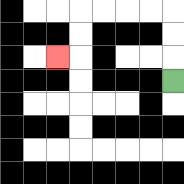{'start': '[7, 3]', 'end': '[2, 2]', 'path_directions': 'U,U,U,L,L,L,L,D,D,L', 'path_coordinates': '[[7, 3], [7, 2], [7, 1], [7, 0], [6, 0], [5, 0], [4, 0], [3, 0], [3, 1], [3, 2], [2, 2]]'}